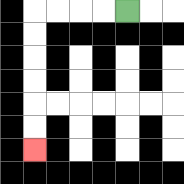{'start': '[5, 0]', 'end': '[1, 6]', 'path_directions': 'L,L,L,L,D,D,D,D,D,D', 'path_coordinates': '[[5, 0], [4, 0], [3, 0], [2, 0], [1, 0], [1, 1], [1, 2], [1, 3], [1, 4], [1, 5], [1, 6]]'}